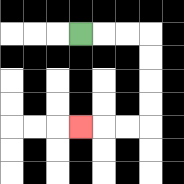{'start': '[3, 1]', 'end': '[3, 5]', 'path_directions': 'R,R,R,D,D,D,D,L,L,L', 'path_coordinates': '[[3, 1], [4, 1], [5, 1], [6, 1], [6, 2], [6, 3], [6, 4], [6, 5], [5, 5], [4, 5], [3, 5]]'}